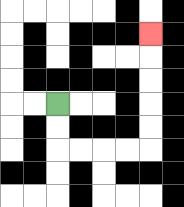{'start': '[2, 4]', 'end': '[6, 1]', 'path_directions': 'D,D,R,R,R,R,U,U,U,U,U', 'path_coordinates': '[[2, 4], [2, 5], [2, 6], [3, 6], [4, 6], [5, 6], [6, 6], [6, 5], [6, 4], [6, 3], [6, 2], [6, 1]]'}